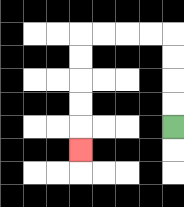{'start': '[7, 5]', 'end': '[3, 6]', 'path_directions': 'U,U,U,U,L,L,L,L,D,D,D,D,D', 'path_coordinates': '[[7, 5], [7, 4], [7, 3], [7, 2], [7, 1], [6, 1], [5, 1], [4, 1], [3, 1], [3, 2], [3, 3], [3, 4], [3, 5], [3, 6]]'}